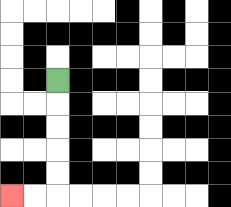{'start': '[2, 3]', 'end': '[0, 8]', 'path_directions': 'D,D,D,D,D,L,L', 'path_coordinates': '[[2, 3], [2, 4], [2, 5], [2, 6], [2, 7], [2, 8], [1, 8], [0, 8]]'}